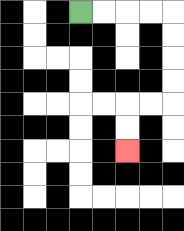{'start': '[3, 0]', 'end': '[5, 6]', 'path_directions': 'R,R,R,R,D,D,D,D,L,L,D,D', 'path_coordinates': '[[3, 0], [4, 0], [5, 0], [6, 0], [7, 0], [7, 1], [7, 2], [7, 3], [7, 4], [6, 4], [5, 4], [5, 5], [5, 6]]'}